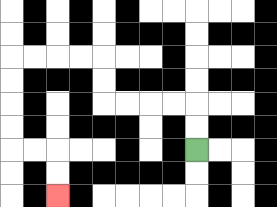{'start': '[8, 6]', 'end': '[2, 8]', 'path_directions': 'U,U,L,L,L,L,U,U,L,L,L,L,D,D,D,D,R,R,D,D', 'path_coordinates': '[[8, 6], [8, 5], [8, 4], [7, 4], [6, 4], [5, 4], [4, 4], [4, 3], [4, 2], [3, 2], [2, 2], [1, 2], [0, 2], [0, 3], [0, 4], [0, 5], [0, 6], [1, 6], [2, 6], [2, 7], [2, 8]]'}